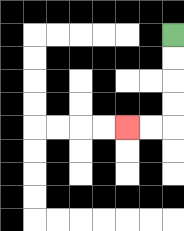{'start': '[7, 1]', 'end': '[5, 5]', 'path_directions': 'D,D,D,D,L,L', 'path_coordinates': '[[7, 1], [7, 2], [7, 3], [7, 4], [7, 5], [6, 5], [5, 5]]'}